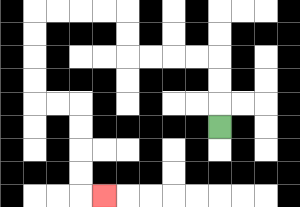{'start': '[9, 5]', 'end': '[4, 8]', 'path_directions': 'U,U,U,L,L,L,L,U,U,L,L,L,L,D,D,D,D,R,R,D,D,D,D,R', 'path_coordinates': '[[9, 5], [9, 4], [9, 3], [9, 2], [8, 2], [7, 2], [6, 2], [5, 2], [5, 1], [5, 0], [4, 0], [3, 0], [2, 0], [1, 0], [1, 1], [1, 2], [1, 3], [1, 4], [2, 4], [3, 4], [3, 5], [3, 6], [3, 7], [3, 8], [4, 8]]'}